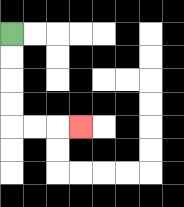{'start': '[0, 1]', 'end': '[3, 5]', 'path_directions': 'D,D,D,D,R,R,R', 'path_coordinates': '[[0, 1], [0, 2], [0, 3], [0, 4], [0, 5], [1, 5], [2, 5], [3, 5]]'}